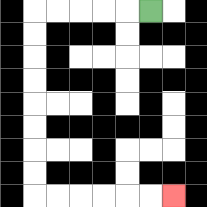{'start': '[6, 0]', 'end': '[7, 8]', 'path_directions': 'L,L,L,L,L,D,D,D,D,D,D,D,D,R,R,R,R,R,R', 'path_coordinates': '[[6, 0], [5, 0], [4, 0], [3, 0], [2, 0], [1, 0], [1, 1], [1, 2], [1, 3], [1, 4], [1, 5], [1, 6], [1, 7], [1, 8], [2, 8], [3, 8], [4, 8], [5, 8], [6, 8], [7, 8]]'}